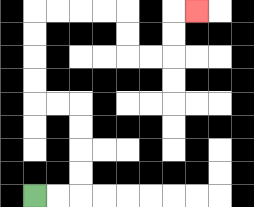{'start': '[1, 8]', 'end': '[8, 0]', 'path_directions': 'R,R,U,U,U,U,L,L,U,U,U,U,R,R,R,R,D,D,R,R,U,U,R', 'path_coordinates': '[[1, 8], [2, 8], [3, 8], [3, 7], [3, 6], [3, 5], [3, 4], [2, 4], [1, 4], [1, 3], [1, 2], [1, 1], [1, 0], [2, 0], [3, 0], [4, 0], [5, 0], [5, 1], [5, 2], [6, 2], [7, 2], [7, 1], [7, 0], [8, 0]]'}